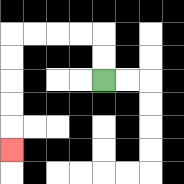{'start': '[4, 3]', 'end': '[0, 6]', 'path_directions': 'U,U,L,L,L,L,D,D,D,D,D', 'path_coordinates': '[[4, 3], [4, 2], [4, 1], [3, 1], [2, 1], [1, 1], [0, 1], [0, 2], [0, 3], [0, 4], [0, 5], [0, 6]]'}